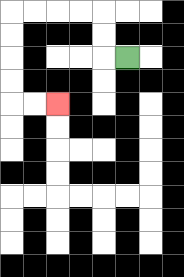{'start': '[5, 2]', 'end': '[2, 4]', 'path_directions': 'L,U,U,L,L,L,L,D,D,D,D,R,R', 'path_coordinates': '[[5, 2], [4, 2], [4, 1], [4, 0], [3, 0], [2, 0], [1, 0], [0, 0], [0, 1], [0, 2], [0, 3], [0, 4], [1, 4], [2, 4]]'}